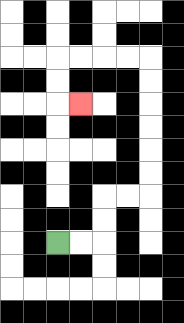{'start': '[2, 10]', 'end': '[3, 4]', 'path_directions': 'R,R,U,U,R,R,U,U,U,U,U,U,L,L,L,L,D,D,R', 'path_coordinates': '[[2, 10], [3, 10], [4, 10], [4, 9], [4, 8], [5, 8], [6, 8], [6, 7], [6, 6], [6, 5], [6, 4], [6, 3], [6, 2], [5, 2], [4, 2], [3, 2], [2, 2], [2, 3], [2, 4], [3, 4]]'}